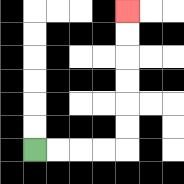{'start': '[1, 6]', 'end': '[5, 0]', 'path_directions': 'R,R,R,R,U,U,U,U,U,U', 'path_coordinates': '[[1, 6], [2, 6], [3, 6], [4, 6], [5, 6], [5, 5], [5, 4], [5, 3], [5, 2], [5, 1], [5, 0]]'}